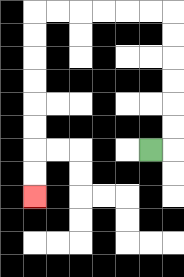{'start': '[6, 6]', 'end': '[1, 8]', 'path_directions': 'R,U,U,U,U,U,U,L,L,L,L,L,L,D,D,D,D,D,D,D,D', 'path_coordinates': '[[6, 6], [7, 6], [7, 5], [7, 4], [7, 3], [7, 2], [7, 1], [7, 0], [6, 0], [5, 0], [4, 0], [3, 0], [2, 0], [1, 0], [1, 1], [1, 2], [1, 3], [1, 4], [1, 5], [1, 6], [1, 7], [1, 8]]'}